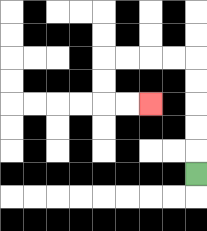{'start': '[8, 7]', 'end': '[6, 4]', 'path_directions': 'U,U,U,U,U,L,L,L,L,D,D,R,R', 'path_coordinates': '[[8, 7], [8, 6], [8, 5], [8, 4], [8, 3], [8, 2], [7, 2], [6, 2], [5, 2], [4, 2], [4, 3], [4, 4], [5, 4], [6, 4]]'}